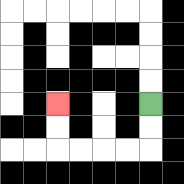{'start': '[6, 4]', 'end': '[2, 4]', 'path_directions': 'D,D,L,L,L,L,U,U', 'path_coordinates': '[[6, 4], [6, 5], [6, 6], [5, 6], [4, 6], [3, 6], [2, 6], [2, 5], [2, 4]]'}